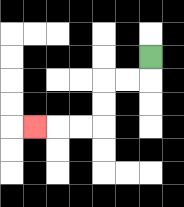{'start': '[6, 2]', 'end': '[1, 5]', 'path_directions': 'D,L,L,D,D,L,L,L', 'path_coordinates': '[[6, 2], [6, 3], [5, 3], [4, 3], [4, 4], [4, 5], [3, 5], [2, 5], [1, 5]]'}